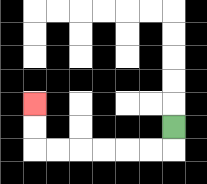{'start': '[7, 5]', 'end': '[1, 4]', 'path_directions': 'D,L,L,L,L,L,L,U,U', 'path_coordinates': '[[7, 5], [7, 6], [6, 6], [5, 6], [4, 6], [3, 6], [2, 6], [1, 6], [1, 5], [1, 4]]'}